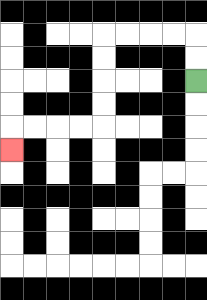{'start': '[8, 3]', 'end': '[0, 6]', 'path_directions': 'U,U,L,L,L,L,D,D,D,D,L,L,L,L,D', 'path_coordinates': '[[8, 3], [8, 2], [8, 1], [7, 1], [6, 1], [5, 1], [4, 1], [4, 2], [4, 3], [4, 4], [4, 5], [3, 5], [2, 5], [1, 5], [0, 5], [0, 6]]'}